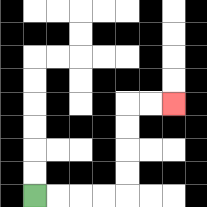{'start': '[1, 8]', 'end': '[7, 4]', 'path_directions': 'R,R,R,R,U,U,U,U,R,R', 'path_coordinates': '[[1, 8], [2, 8], [3, 8], [4, 8], [5, 8], [5, 7], [5, 6], [5, 5], [5, 4], [6, 4], [7, 4]]'}